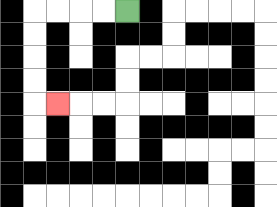{'start': '[5, 0]', 'end': '[2, 4]', 'path_directions': 'L,L,L,L,D,D,D,D,R', 'path_coordinates': '[[5, 0], [4, 0], [3, 0], [2, 0], [1, 0], [1, 1], [1, 2], [1, 3], [1, 4], [2, 4]]'}